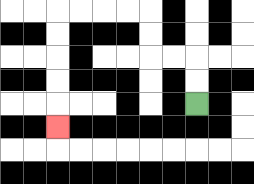{'start': '[8, 4]', 'end': '[2, 5]', 'path_directions': 'U,U,L,L,U,U,L,L,L,L,D,D,D,D,D', 'path_coordinates': '[[8, 4], [8, 3], [8, 2], [7, 2], [6, 2], [6, 1], [6, 0], [5, 0], [4, 0], [3, 0], [2, 0], [2, 1], [2, 2], [2, 3], [2, 4], [2, 5]]'}